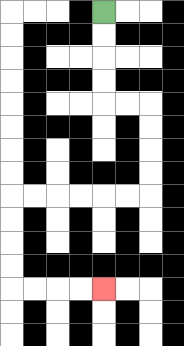{'start': '[4, 0]', 'end': '[4, 12]', 'path_directions': 'D,D,D,D,R,R,D,D,D,D,L,L,L,L,L,L,D,D,D,D,R,R,R,R', 'path_coordinates': '[[4, 0], [4, 1], [4, 2], [4, 3], [4, 4], [5, 4], [6, 4], [6, 5], [6, 6], [6, 7], [6, 8], [5, 8], [4, 8], [3, 8], [2, 8], [1, 8], [0, 8], [0, 9], [0, 10], [0, 11], [0, 12], [1, 12], [2, 12], [3, 12], [4, 12]]'}